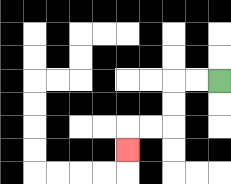{'start': '[9, 3]', 'end': '[5, 6]', 'path_directions': 'L,L,D,D,L,L,D', 'path_coordinates': '[[9, 3], [8, 3], [7, 3], [7, 4], [7, 5], [6, 5], [5, 5], [5, 6]]'}